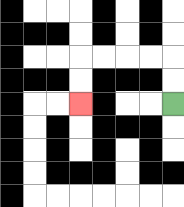{'start': '[7, 4]', 'end': '[3, 4]', 'path_directions': 'U,U,L,L,L,L,D,D', 'path_coordinates': '[[7, 4], [7, 3], [7, 2], [6, 2], [5, 2], [4, 2], [3, 2], [3, 3], [3, 4]]'}